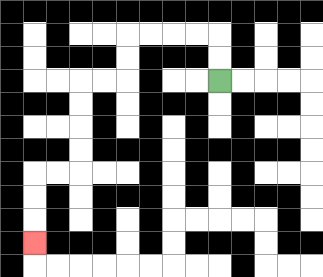{'start': '[9, 3]', 'end': '[1, 10]', 'path_directions': 'U,U,L,L,L,L,D,D,L,L,D,D,D,D,L,L,D,D,D', 'path_coordinates': '[[9, 3], [9, 2], [9, 1], [8, 1], [7, 1], [6, 1], [5, 1], [5, 2], [5, 3], [4, 3], [3, 3], [3, 4], [3, 5], [3, 6], [3, 7], [2, 7], [1, 7], [1, 8], [1, 9], [1, 10]]'}